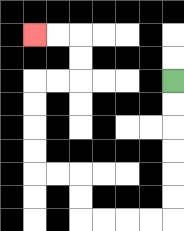{'start': '[7, 3]', 'end': '[1, 1]', 'path_directions': 'D,D,D,D,D,D,L,L,L,L,U,U,L,L,U,U,U,U,R,R,U,U,L,L', 'path_coordinates': '[[7, 3], [7, 4], [7, 5], [7, 6], [7, 7], [7, 8], [7, 9], [6, 9], [5, 9], [4, 9], [3, 9], [3, 8], [3, 7], [2, 7], [1, 7], [1, 6], [1, 5], [1, 4], [1, 3], [2, 3], [3, 3], [3, 2], [3, 1], [2, 1], [1, 1]]'}